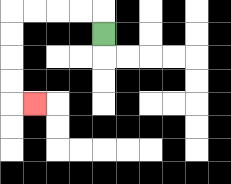{'start': '[4, 1]', 'end': '[1, 4]', 'path_directions': 'U,L,L,L,L,D,D,D,D,R', 'path_coordinates': '[[4, 1], [4, 0], [3, 0], [2, 0], [1, 0], [0, 0], [0, 1], [0, 2], [0, 3], [0, 4], [1, 4]]'}